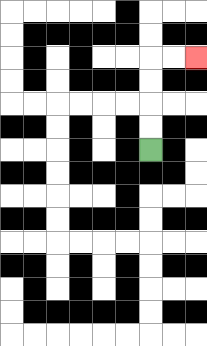{'start': '[6, 6]', 'end': '[8, 2]', 'path_directions': 'U,U,U,U,R,R', 'path_coordinates': '[[6, 6], [6, 5], [6, 4], [6, 3], [6, 2], [7, 2], [8, 2]]'}